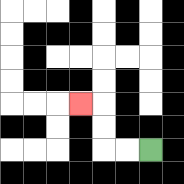{'start': '[6, 6]', 'end': '[3, 4]', 'path_directions': 'L,L,U,U,L', 'path_coordinates': '[[6, 6], [5, 6], [4, 6], [4, 5], [4, 4], [3, 4]]'}